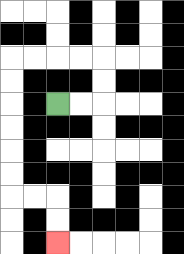{'start': '[2, 4]', 'end': '[2, 10]', 'path_directions': 'R,R,U,U,L,L,L,L,D,D,D,D,D,D,R,R,D,D', 'path_coordinates': '[[2, 4], [3, 4], [4, 4], [4, 3], [4, 2], [3, 2], [2, 2], [1, 2], [0, 2], [0, 3], [0, 4], [0, 5], [0, 6], [0, 7], [0, 8], [1, 8], [2, 8], [2, 9], [2, 10]]'}